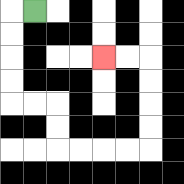{'start': '[1, 0]', 'end': '[4, 2]', 'path_directions': 'L,D,D,D,D,R,R,D,D,R,R,R,R,U,U,U,U,L,L', 'path_coordinates': '[[1, 0], [0, 0], [0, 1], [0, 2], [0, 3], [0, 4], [1, 4], [2, 4], [2, 5], [2, 6], [3, 6], [4, 6], [5, 6], [6, 6], [6, 5], [6, 4], [6, 3], [6, 2], [5, 2], [4, 2]]'}